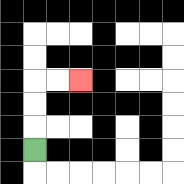{'start': '[1, 6]', 'end': '[3, 3]', 'path_directions': 'U,U,U,R,R', 'path_coordinates': '[[1, 6], [1, 5], [1, 4], [1, 3], [2, 3], [3, 3]]'}